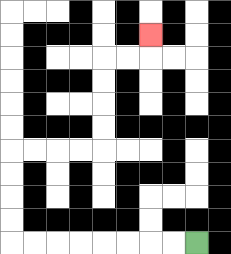{'start': '[8, 10]', 'end': '[6, 1]', 'path_directions': 'L,L,L,L,L,L,L,L,U,U,U,U,R,R,R,R,U,U,U,U,R,R,U', 'path_coordinates': '[[8, 10], [7, 10], [6, 10], [5, 10], [4, 10], [3, 10], [2, 10], [1, 10], [0, 10], [0, 9], [0, 8], [0, 7], [0, 6], [1, 6], [2, 6], [3, 6], [4, 6], [4, 5], [4, 4], [4, 3], [4, 2], [5, 2], [6, 2], [6, 1]]'}